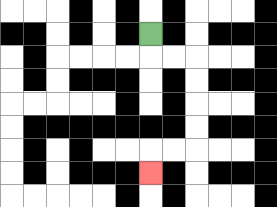{'start': '[6, 1]', 'end': '[6, 7]', 'path_directions': 'D,R,R,D,D,D,D,L,L,D', 'path_coordinates': '[[6, 1], [6, 2], [7, 2], [8, 2], [8, 3], [8, 4], [8, 5], [8, 6], [7, 6], [6, 6], [6, 7]]'}